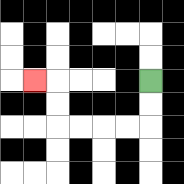{'start': '[6, 3]', 'end': '[1, 3]', 'path_directions': 'D,D,L,L,L,L,U,U,L', 'path_coordinates': '[[6, 3], [6, 4], [6, 5], [5, 5], [4, 5], [3, 5], [2, 5], [2, 4], [2, 3], [1, 3]]'}